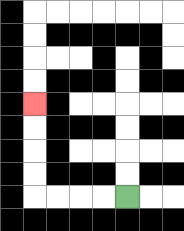{'start': '[5, 8]', 'end': '[1, 4]', 'path_directions': 'L,L,L,L,U,U,U,U', 'path_coordinates': '[[5, 8], [4, 8], [3, 8], [2, 8], [1, 8], [1, 7], [1, 6], [1, 5], [1, 4]]'}